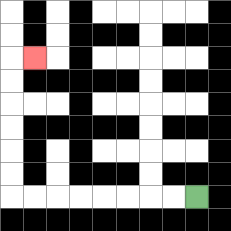{'start': '[8, 8]', 'end': '[1, 2]', 'path_directions': 'L,L,L,L,L,L,L,L,U,U,U,U,U,U,R', 'path_coordinates': '[[8, 8], [7, 8], [6, 8], [5, 8], [4, 8], [3, 8], [2, 8], [1, 8], [0, 8], [0, 7], [0, 6], [0, 5], [0, 4], [0, 3], [0, 2], [1, 2]]'}